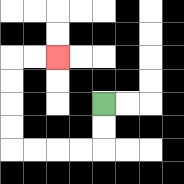{'start': '[4, 4]', 'end': '[2, 2]', 'path_directions': 'D,D,L,L,L,L,U,U,U,U,R,R', 'path_coordinates': '[[4, 4], [4, 5], [4, 6], [3, 6], [2, 6], [1, 6], [0, 6], [0, 5], [0, 4], [0, 3], [0, 2], [1, 2], [2, 2]]'}